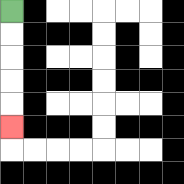{'start': '[0, 0]', 'end': '[0, 5]', 'path_directions': 'D,D,D,D,D', 'path_coordinates': '[[0, 0], [0, 1], [0, 2], [0, 3], [0, 4], [0, 5]]'}